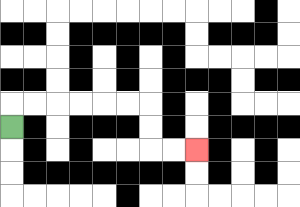{'start': '[0, 5]', 'end': '[8, 6]', 'path_directions': 'U,R,R,R,R,R,R,D,D,R,R', 'path_coordinates': '[[0, 5], [0, 4], [1, 4], [2, 4], [3, 4], [4, 4], [5, 4], [6, 4], [6, 5], [6, 6], [7, 6], [8, 6]]'}